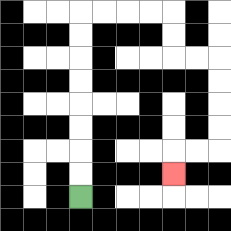{'start': '[3, 8]', 'end': '[7, 7]', 'path_directions': 'U,U,U,U,U,U,U,U,R,R,R,R,D,D,R,R,D,D,D,D,L,L,D', 'path_coordinates': '[[3, 8], [3, 7], [3, 6], [3, 5], [3, 4], [3, 3], [3, 2], [3, 1], [3, 0], [4, 0], [5, 0], [6, 0], [7, 0], [7, 1], [7, 2], [8, 2], [9, 2], [9, 3], [9, 4], [9, 5], [9, 6], [8, 6], [7, 6], [7, 7]]'}